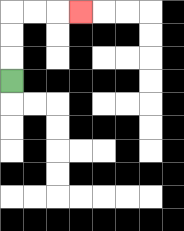{'start': '[0, 3]', 'end': '[3, 0]', 'path_directions': 'U,U,U,R,R,R', 'path_coordinates': '[[0, 3], [0, 2], [0, 1], [0, 0], [1, 0], [2, 0], [3, 0]]'}